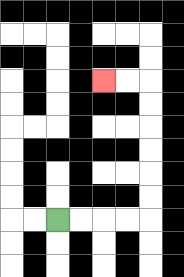{'start': '[2, 9]', 'end': '[4, 3]', 'path_directions': 'R,R,R,R,U,U,U,U,U,U,L,L', 'path_coordinates': '[[2, 9], [3, 9], [4, 9], [5, 9], [6, 9], [6, 8], [6, 7], [6, 6], [6, 5], [6, 4], [6, 3], [5, 3], [4, 3]]'}